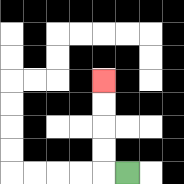{'start': '[5, 7]', 'end': '[4, 3]', 'path_directions': 'L,U,U,U,U', 'path_coordinates': '[[5, 7], [4, 7], [4, 6], [4, 5], [4, 4], [4, 3]]'}